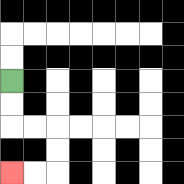{'start': '[0, 3]', 'end': '[0, 7]', 'path_directions': 'D,D,R,R,D,D,L,L', 'path_coordinates': '[[0, 3], [0, 4], [0, 5], [1, 5], [2, 5], [2, 6], [2, 7], [1, 7], [0, 7]]'}